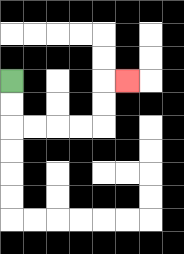{'start': '[0, 3]', 'end': '[5, 3]', 'path_directions': 'D,D,R,R,R,R,U,U,R', 'path_coordinates': '[[0, 3], [0, 4], [0, 5], [1, 5], [2, 5], [3, 5], [4, 5], [4, 4], [4, 3], [5, 3]]'}